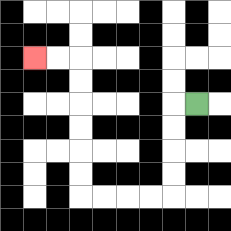{'start': '[8, 4]', 'end': '[1, 2]', 'path_directions': 'L,D,D,D,D,L,L,L,L,U,U,U,U,U,U,L,L', 'path_coordinates': '[[8, 4], [7, 4], [7, 5], [7, 6], [7, 7], [7, 8], [6, 8], [5, 8], [4, 8], [3, 8], [3, 7], [3, 6], [3, 5], [3, 4], [3, 3], [3, 2], [2, 2], [1, 2]]'}